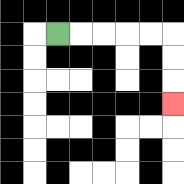{'start': '[2, 1]', 'end': '[7, 4]', 'path_directions': 'R,R,R,R,R,D,D,D', 'path_coordinates': '[[2, 1], [3, 1], [4, 1], [5, 1], [6, 1], [7, 1], [7, 2], [7, 3], [7, 4]]'}